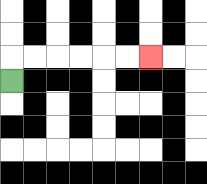{'start': '[0, 3]', 'end': '[6, 2]', 'path_directions': 'U,R,R,R,R,R,R', 'path_coordinates': '[[0, 3], [0, 2], [1, 2], [2, 2], [3, 2], [4, 2], [5, 2], [6, 2]]'}